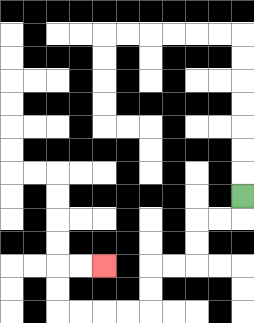{'start': '[10, 8]', 'end': '[4, 11]', 'path_directions': 'D,L,L,D,D,L,L,D,D,L,L,L,L,U,U,R,R', 'path_coordinates': '[[10, 8], [10, 9], [9, 9], [8, 9], [8, 10], [8, 11], [7, 11], [6, 11], [6, 12], [6, 13], [5, 13], [4, 13], [3, 13], [2, 13], [2, 12], [2, 11], [3, 11], [4, 11]]'}